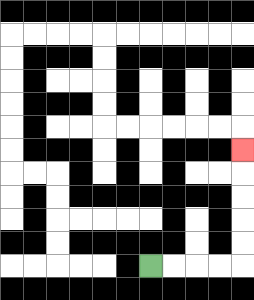{'start': '[6, 11]', 'end': '[10, 6]', 'path_directions': 'R,R,R,R,U,U,U,U,U', 'path_coordinates': '[[6, 11], [7, 11], [8, 11], [9, 11], [10, 11], [10, 10], [10, 9], [10, 8], [10, 7], [10, 6]]'}